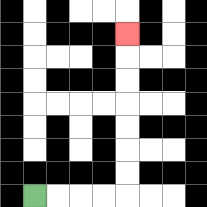{'start': '[1, 8]', 'end': '[5, 1]', 'path_directions': 'R,R,R,R,U,U,U,U,U,U,U', 'path_coordinates': '[[1, 8], [2, 8], [3, 8], [4, 8], [5, 8], [5, 7], [5, 6], [5, 5], [5, 4], [5, 3], [5, 2], [5, 1]]'}